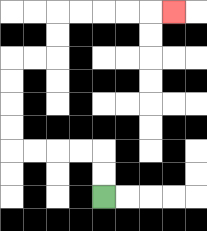{'start': '[4, 8]', 'end': '[7, 0]', 'path_directions': 'U,U,L,L,L,L,U,U,U,U,R,R,U,U,R,R,R,R,R', 'path_coordinates': '[[4, 8], [4, 7], [4, 6], [3, 6], [2, 6], [1, 6], [0, 6], [0, 5], [0, 4], [0, 3], [0, 2], [1, 2], [2, 2], [2, 1], [2, 0], [3, 0], [4, 0], [5, 0], [6, 0], [7, 0]]'}